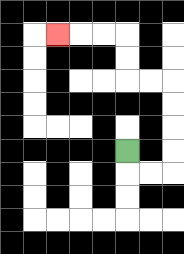{'start': '[5, 6]', 'end': '[2, 1]', 'path_directions': 'D,R,R,U,U,U,U,L,L,U,U,L,L,L', 'path_coordinates': '[[5, 6], [5, 7], [6, 7], [7, 7], [7, 6], [7, 5], [7, 4], [7, 3], [6, 3], [5, 3], [5, 2], [5, 1], [4, 1], [3, 1], [2, 1]]'}